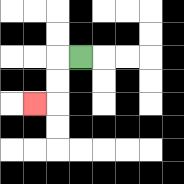{'start': '[3, 2]', 'end': '[1, 4]', 'path_directions': 'L,D,D,L', 'path_coordinates': '[[3, 2], [2, 2], [2, 3], [2, 4], [1, 4]]'}